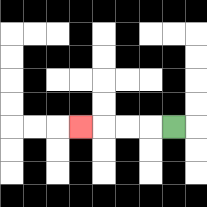{'start': '[7, 5]', 'end': '[3, 5]', 'path_directions': 'L,L,L,L', 'path_coordinates': '[[7, 5], [6, 5], [5, 5], [4, 5], [3, 5]]'}